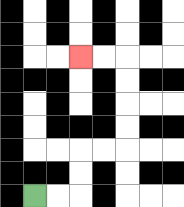{'start': '[1, 8]', 'end': '[3, 2]', 'path_directions': 'R,R,U,U,R,R,U,U,U,U,L,L', 'path_coordinates': '[[1, 8], [2, 8], [3, 8], [3, 7], [3, 6], [4, 6], [5, 6], [5, 5], [5, 4], [5, 3], [5, 2], [4, 2], [3, 2]]'}